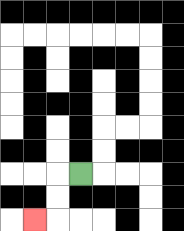{'start': '[3, 7]', 'end': '[1, 9]', 'path_directions': 'L,D,D,L', 'path_coordinates': '[[3, 7], [2, 7], [2, 8], [2, 9], [1, 9]]'}